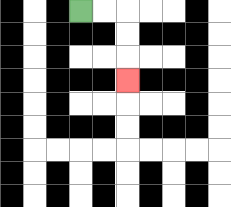{'start': '[3, 0]', 'end': '[5, 3]', 'path_directions': 'R,R,D,D,D', 'path_coordinates': '[[3, 0], [4, 0], [5, 0], [5, 1], [5, 2], [5, 3]]'}